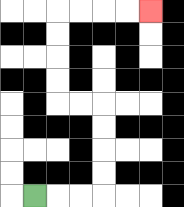{'start': '[1, 8]', 'end': '[6, 0]', 'path_directions': 'R,R,R,U,U,U,U,L,L,U,U,U,U,R,R,R,R', 'path_coordinates': '[[1, 8], [2, 8], [3, 8], [4, 8], [4, 7], [4, 6], [4, 5], [4, 4], [3, 4], [2, 4], [2, 3], [2, 2], [2, 1], [2, 0], [3, 0], [4, 0], [5, 0], [6, 0]]'}